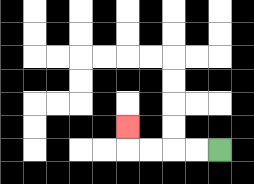{'start': '[9, 6]', 'end': '[5, 5]', 'path_directions': 'L,L,L,L,U', 'path_coordinates': '[[9, 6], [8, 6], [7, 6], [6, 6], [5, 6], [5, 5]]'}